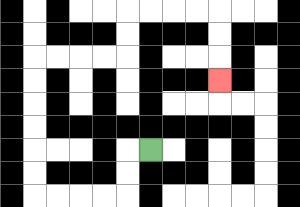{'start': '[6, 6]', 'end': '[9, 3]', 'path_directions': 'L,D,D,L,L,L,L,U,U,U,U,U,U,R,R,R,R,U,U,R,R,R,R,D,D,D', 'path_coordinates': '[[6, 6], [5, 6], [5, 7], [5, 8], [4, 8], [3, 8], [2, 8], [1, 8], [1, 7], [1, 6], [1, 5], [1, 4], [1, 3], [1, 2], [2, 2], [3, 2], [4, 2], [5, 2], [5, 1], [5, 0], [6, 0], [7, 0], [8, 0], [9, 0], [9, 1], [9, 2], [9, 3]]'}